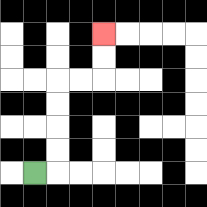{'start': '[1, 7]', 'end': '[4, 1]', 'path_directions': 'R,U,U,U,U,R,R,U,U', 'path_coordinates': '[[1, 7], [2, 7], [2, 6], [2, 5], [2, 4], [2, 3], [3, 3], [4, 3], [4, 2], [4, 1]]'}